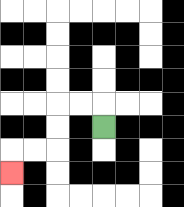{'start': '[4, 5]', 'end': '[0, 7]', 'path_directions': 'U,L,L,D,D,L,L,D', 'path_coordinates': '[[4, 5], [4, 4], [3, 4], [2, 4], [2, 5], [2, 6], [1, 6], [0, 6], [0, 7]]'}